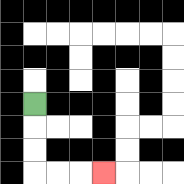{'start': '[1, 4]', 'end': '[4, 7]', 'path_directions': 'D,D,D,R,R,R', 'path_coordinates': '[[1, 4], [1, 5], [1, 6], [1, 7], [2, 7], [3, 7], [4, 7]]'}